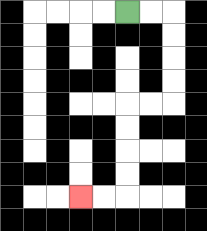{'start': '[5, 0]', 'end': '[3, 8]', 'path_directions': 'R,R,D,D,D,D,L,L,D,D,D,D,L,L', 'path_coordinates': '[[5, 0], [6, 0], [7, 0], [7, 1], [7, 2], [7, 3], [7, 4], [6, 4], [5, 4], [5, 5], [5, 6], [5, 7], [5, 8], [4, 8], [3, 8]]'}